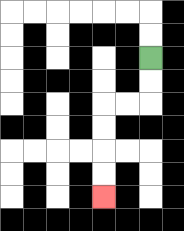{'start': '[6, 2]', 'end': '[4, 8]', 'path_directions': 'D,D,L,L,D,D,D,D', 'path_coordinates': '[[6, 2], [6, 3], [6, 4], [5, 4], [4, 4], [4, 5], [4, 6], [4, 7], [4, 8]]'}